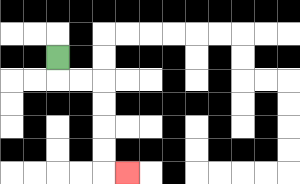{'start': '[2, 2]', 'end': '[5, 7]', 'path_directions': 'D,R,R,D,D,D,D,R', 'path_coordinates': '[[2, 2], [2, 3], [3, 3], [4, 3], [4, 4], [4, 5], [4, 6], [4, 7], [5, 7]]'}